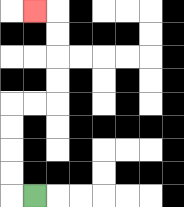{'start': '[1, 8]', 'end': '[1, 0]', 'path_directions': 'L,U,U,U,U,R,R,U,U,U,U,L', 'path_coordinates': '[[1, 8], [0, 8], [0, 7], [0, 6], [0, 5], [0, 4], [1, 4], [2, 4], [2, 3], [2, 2], [2, 1], [2, 0], [1, 0]]'}